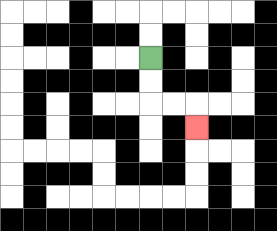{'start': '[6, 2]', 'end': '[8, 5]', 'path_directions': 'D,D,R,R,D', 'path_coordinates': '[[6, 2], [6, 3], [6, 4], [7, 4], [8, 4], [8, 5]]'}